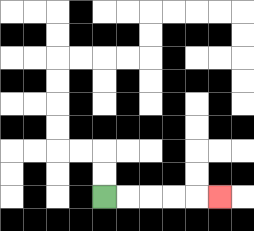{'start': '[4, 8]', 'end': '[9, 8]', 'path_directions': 'R,R,R,R,R', 'path_coordinates': '[[4, 8], [5, 8], [6, 8], [7, 8], [8, 8], [9, 8]]'}